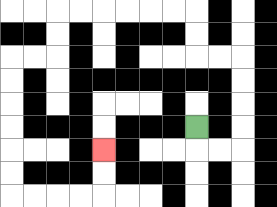{'start': '[8, 5]', 'end': '[4, 6]', 'path_directions': 'D,R,R,U,U,U,U,L,L,U,U,L,L,L,L,L,L,D,D,L,L,D,D,D,D,D,D,R,R,R,R,U,U', 'path_coordinates': '[[8, 5], [8, 6], [9, 6], [10, 6], [10, 5], [10, 4], [10, 3], [10, 2], [9, 2], [8, 2], [8, 1], [8, 0], [7, 0], [6, 0], [5, 0], [4, 0], [3, 0], [2, 0], [2, 1], [2, 2], [1, 2], [0, 2], [0, 3], [0, 4], [0, 5], [0, 6], [0, 7], [0, 8], [1, 8], [2, 8], [3, 8], [4, 8], [4, 7], [4, 6]]'}